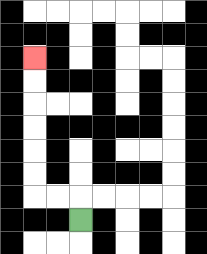{'start': '[3, 9]', 'end': '[1, 2]', 'path_directions': 'U,L,L,U,U,U,U,U,U', 'path_coordinates': '[[3, 9], [3, 8], [2, 8], [1, 8], [1, 7], [1, 6], [1, 5], [1, 4], [1, 3], [1, 2]]'}